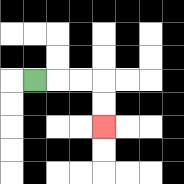{'start': '[1, 3]', 'end': '[4, 5]', 'path_directions': 'R,R,R,D,D', 'path_coordinates': '[[1, 3], [2, 3], [3, 3], [4, 3], [4, 4], [4, 5]]'}